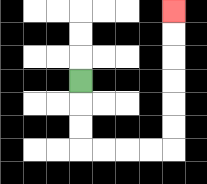{'start': '[3, 3]', 'end': '[7, 0]', 'path_directions': 'D,D,D,R,R,R,R,U,U,U,U,U,U', 'path_coordinates': '[[3, 3], [3, 4], [3, 5], [3, 6], [4, 6], [5, 6], [6, 6], [7, 6], [7, 5], [7, 4], [7, 3], [7, 2], [7, 1], [7, 0]]'}